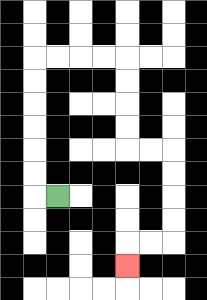{'start': '[2, 8]', 'end': '[5, 11]', 'path_directions': 'L,U,U,U,U,U,U,R,R,R,R,D,D,D,D,R,R,D,D,D,D,L,L,D', 'path_coordinates': '[[2, 8], [1, 8], [1, 7], [1, 6], [1, 5], [1, 4], [1, 3], [1, 2], [2, 2], [3, 2], [4, 2], [5, 2], [5, 3], [5, 4], [5, 5], [5, 6], [6, 6], [7, 6], [7, 7], [7, 8], [7, 9], [7, 10], [6, 10], [5, 10], [5, 11]]'}